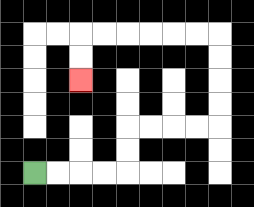{'start': '[1, 7]', 'end': '[3, 3]', 'path_directions': 'R,R,R,R,U,U,R,R,R,R,U,U,U,U,L,L,L,L,L,L,D,D', 'path_coordinates': '[[1, 7], [2, 7], [3, 7], [4, 7], [5, 7], [5, 6], [5, 5], [6, 5], [7, 5], [8, 5], [9, 5], [9, 4], [9, 3], [9, 2], [9, 1], [8, 1], [7, 1], [6, 1], [5, 1], [4, 1], [3, 1], [3, 2], [3, 3]]'}